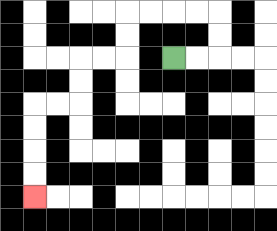{'start': '[7, 2]', 'end': '[1, 8]', 'path_directions': 'R,R,U,U,L,L,L,L,D,D,L,L,D,D,L,L,D,D,D,D', 'path_coordinates': '[[7, 2], [8, 2], [9, 2], [9, 1], [9, 0], [8, 0], [7, 0], [6, 0], [5, 0], [5, 1], [5, 2], [4, 2], [3, 2], [3, 3], [3, 4], [2, 4], [1, 4], [1, 5], [1, 6], [1, 7], [1, 8]]'}